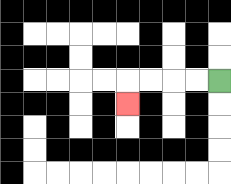{'start': '[9, 3]', 'end': '[5, 4]', 'path_directions': 'L,L,L,L,D', 'path_coordinates': '[[9, 3], [8, 3], [7, 3], [6, 3], [5, 3], [5, 4]]'}